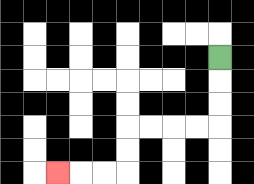{'start': '[9, 2]', 'end': '[2, 7]', 'path_directions': 'D,D,D,L,L,L,L,D,D,L,L,L', 'path_coordinates': '[[9, 2], [9, 3], [9, 4], [9, 5], [8, 5], [7, 5], [6, 5], [5, 5], [5, 6], [5, 7], [4, 7], [3, 7], [2, 7]]'}